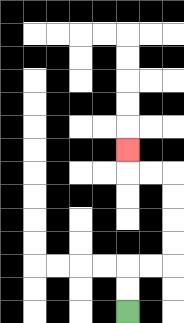{'start': '[5, 13]', 'end': '[5, 6]', 'path_directions': 'U,U,R,R,U,U,U,U,L,L,U', 'path_coordinates': '[[5, 13], [5, 12], [5, 11], [6, 11], [7, 11], [7, 10], [7, 9], [7, 8], [7, 7], [6, 7], [5, 7], [5, 6]]'}